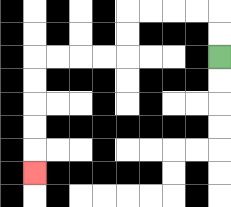{'start': '[9, 2]', 'end': '[1, 7]', 'path_directions': 'U,U,L,L,L,L,D,D,L,L,L,L,D,D,D,D,D', 'path_coordinates': '[[9, 2], [9, 1], [9, 0], [8, 0], [7, 0], [6, 0], [5, 0], [5, 1], [5, 2], [4, 2], [3, 2], [2, 2], [1, 2], [1, 3], [1, 4], [1, 5], [1, 6], [1, 7]]'}